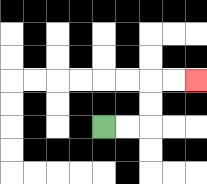{'start': '[4, 5]', 'end': '[8, 3]', 'path_directions': 'R,R,U,U,R,R', 'path_coordinates': '[[4, 5], [5, 5], [6, 5], [6, 4], [6, 3], [7, 3], [8, 3]]'}